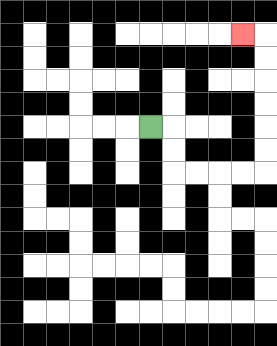{'start': '[6, 5]', 'end': '[10, 1]', 'path_directions': 'R,D,D,R,R,R,R,U,U,U,U,U,U,L', 'path_coordinates': '[[6, 5], [7, 5], [7, 6], [7, 7], [8, 7], [9, 7], [10, 7], [11, 7], [11, 6], [11, 5], [11, 4], [11, 3], [11, 2], [11, 1], [10, 1]]'}